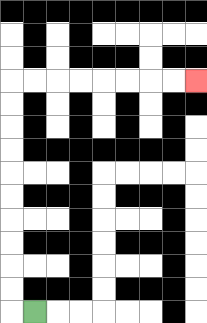{'start': '[1, 13]', 'end': '[8, 3]', 'path_directions': 'L,U,U,U,U,U,U,U,U,U,U,R,R,R,R,R,R,R,R', 'path_coordinates': '[[1, 13], [0, 13], [0, 12], [0, 11], [0, 10], [0, 9], [0, 8], [0, 7], [0, 6], [0, 5], [0, 4], [0, 3], [1, 3], [2, 3], [3, 3], [4, 3], [5, 3], [6, 3], [7, 3], [8, 3]]'}